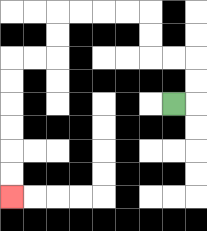{'start': '[7, 4]', 'end': '[0, 8]', 'path_directions': 'R,U,U,L,L,U,U,L,L,L,L,D,D,L,L,D,D,D,D,D,D', 'path_coordinates': '[[7, 4], [8, 4], [8, 3], [8, 2], [7, 2], [6, 2], [6, 1], [6, 0], [5, 0], [4, 0], [3, 0], [2, 0], [2, 1], [2, 2], [1, 2], [0, 2], [0, 3], [0, 4], [0, 5], [0, 6], [0, 7], [0, 8]]'}